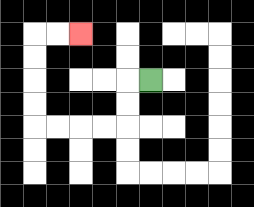{'start': '[6, 3]', 'end': '[3, 1]', 'path_directions': 'L,D,D,L,L,L,L,U,U,U,U,R,R', 'path_coordinates': '[[6, 3], [5, 3], [5, 4], [5, 5], [4, 5], [3, 5], [2, 5], [1, 5], [1, 4], [1, 3], [1, 2], [1, 1], [2, 1], [3, 1]]'}